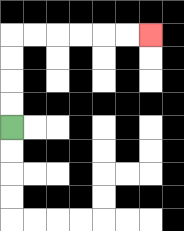{'start': '[0, 5]', 'end': '[6, 1]', 'path_directions': 'U,U,U,U,R,R,R,R,R,R', 'path_coordinates': '[[0, 5], [0, 4], [0, 3], [0, 2], [0, 1], [1, 1], [2, 1], [3, 1], [4, 1], [5, 1], [6, 1]]'}